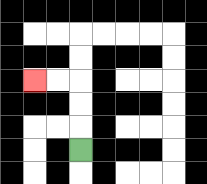{'start': '[3, 6]', 'end': '[1, 3]', 'path_directions': 'U,U,U,L,L', 'path_coordinates': '[[3, 6], [3, 5], [3, 4], [3, 3], [2, 3], [1, 3]]'}